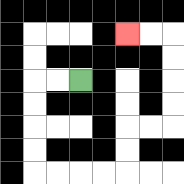{'start': '[3, 3]', 'end': '[5, 1]', 'path_directions': 'L,L,D,D,D,D,R,R,R,R,U,U,R,R,U,U,U,U,L,L', 'path_coordinates': '[[3, 3], [2, 3], [1, 3], [1, 4], [1, 5], [1, 6], [1, 7], [2, 7], [3, 7], [4, 7], [5, 7], [5, 6], [5, 5], [6, 5], [7, 5], [7, 4], [7, 3], [7, 2], [7, 1], [6, 1], [5, 1]]'}